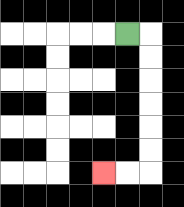{'start': '[5, 1]', 'end': '[4, 7]', 'path_directions': 'R,D,D,D,D,D,D,L,L', 'path_coordinates': '[[5, 1], [6, 1], [6, 2], [6, 3], [6, 4], [6, 5], [6, 6], [6, 7], [5, 7], [4, 7]]'}